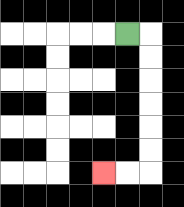{'start': '[5, 1]', 'end': '[4, 7]', 'path_directions': 'R,D,D,D,D,D,D,L,L', 'path_coordinates': '[[5, 1], [6, 1], [6, 2], [6, 3], [6, 4], [6, 5], [6, 6], [6, 7], [5, 7], [4, 7]]'}